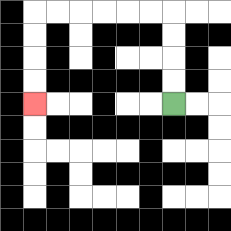{'start': '[7, 4]', 'end': '[1, 4]', 'path_directions': 'U,U,U,U,L,L,L,L,L,L,D,D,D,D', 'path_coordinates': '[[7, 4], [7, 3], [7, 2], [7, 1], [7, 0], [6, 0], [5, 0], [4, 0], [3, 0], [2, 0], [1, 0], [1, 1], [1, 2], [1, 3], [1, 4]]'}